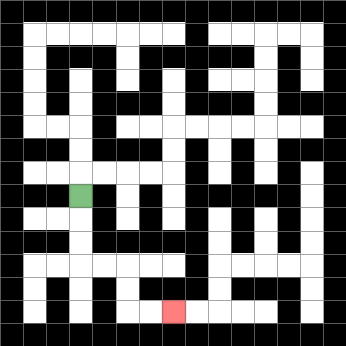{'start': '[3, 8]', 'end': '[7, 13]', 'path_directions': 'D,D,D,R,R,D,D,R,R', 'path_coordinates': '[[3, 8], [3, 9], [3, 10], [3, 11], [4, 11], [5, 11], [5, 12], [5, 13], [6, 13], [7, 13]]'}